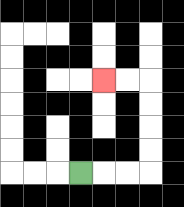{'start': '[3, 7]', 'end': '[4, 3]', 'path_directions': 'R,R,R,U,U,U,U,L,L', 'path_coordinates': '[[3, 7], [4, 7], [5, 7], [6, 7], [6, 6], [6, 5], [6, 4], [6, 3], [5, 3], [4, 3]]'}